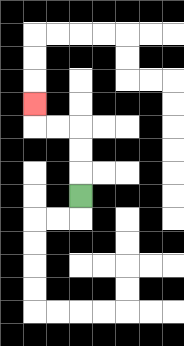{'start': '[3, 8]', 'end': '[1, 4]', 'path_directions': 'U,U,U,L,L,U', 'path_coordinates': '[[3, 8], [3, 7], [3, 6], [3, 5], [2, 5], [1, 5], [1, 4]]'}